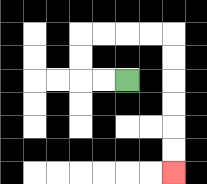{'start': '[5, 3]', 'end': '[7, 7]', 'path_directions': 'L,L,U,U,R,R,R,R,D,D,D,D,D,D', 'path_coordinates': '[[5, 3], [4, 3], [3, 3], [3, 2], [3, 1], [4, 1], [5, 1], [6, 1], [7, 1], [7, 2], [7, 3], [7, 4], [7, 5], [7, 6], [7, 7]]'}